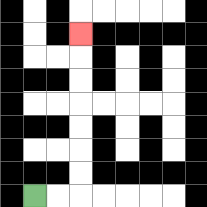{'start': '[1, 8]', 'end': '[3, 1]', 'path_directions': 'R,R,U,U,U,U,U,U,U', 'path_coordinates': '[[1, 8], [2, 8], [3, 8], [3, 7], [3, 6], [3, 5], [3, 4], [3, 3], [3, 2], [3, 1]]'}